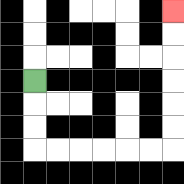{'start': '[1, 3]', 'end': '[7, 0]', 'path_directions': 'D,D,D,R,R,R,R,R,R,U,U,U,U,U,U', 'path_coordinates': '[[1, 3], [1, 4], [1, 5], [1, 6], [2, 6], [3, 6], [4, 6], [5, 6], [6, 6], [7, 6], [7, 5], [7, 4], [7, 3], [7, 2], [7, 1], [7, 0]]'}